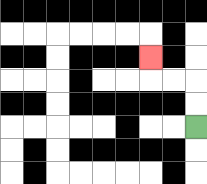{'start': '[8, 5]', 'end': '[6, 2]', 'path_directions': 'U,U,L,L,U', 'path_coordinates': '[[8, 5], [8, 4], [8, 3], [7, 3], [6, 3], [6, 2]]'}